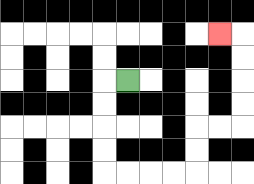{'start': '[5, 3]', 'end': '[9, 1]', 'path_directions': 'L,D,D,D,D,R,R,R,R,U,U,R,R,U,U,U,U,L', 'path_coordinates': '[[5, 3], [4, 3], [4, 4], [4, 5], [4, 6], [4, 7], [5, 7], [6, 7], [7, 7], [8, 7], [8, 6], [8, 5], [9, 5], [10, 5], [10, 4], [10, 3], [10, 2], [10, 1], [9, 1]]'}